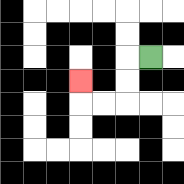{'start': '[6, 2]', 'end': '[3, 3]', 'path_directions': 'L,D,D,L,L,U', 'path_coordinates': '[[6, 2], [5, 2], [5, 3], [5, 4], [4, 4], [3, 4], [3, 3]]'}